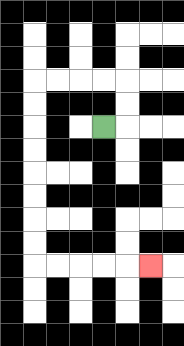{'start': '[4, 5]', 'end': '[6, 11]', 'path_directions': 'R,U,U,L,L,L,L,D,D,D,D,D,D,D,D,R,R,R,R,R', 'path_coordinates': '[[4, 5], [5, 5], [5, 4], [5, 3], [4, 3], [3, 3], [2, 3], [1, 3], [1, 4], [1, 5], [1, 6], [1, 7], [1, 8], [1, 9], [1, 10], [1, 11], [2, 11], [3, 11], [4, 11], [5, 11], [6, 11]]'}